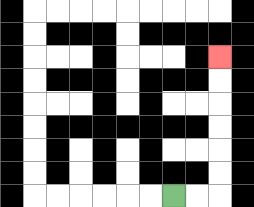{'start': '[7, 8]', 'end': '[9, 2]', 'path_directions': 'R,R,U,U,U,U,U,U', 'path_coordinates': '[[7, 8], [8, 8], [9, 8], [9, 7], [9, 6], [9, 5], [9, 4], [9, 3], [9, 2]]'}